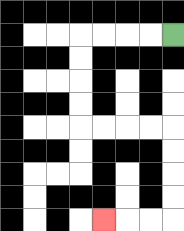{'start': '[7, 1]', 'end': '[4, 9]', 'path_directions': 'L,L,L,L,D,D,D,D,R,R,R,R,D,D,D,D,L,L,L', 'path_coordinates': '[[7, 1], [6, 1], [5, 1], [4, 1], [3, 1], [3, 2], [3, 3], [3, 4], [3, 5], [4, 5], [5, 5], [6, 5], [7, 5], [7, 6], [7, 7], [7, 8], [7, 9], [6, 9], [5, 9], [4, 9]]'}